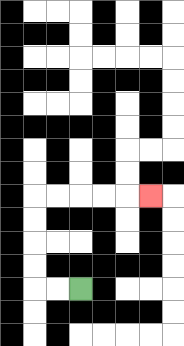{'start': '[3, 12]', 'end': '[6, 8]', 'path_directions': 'L,L,U,U,U,U,R,R,R,R,R', 'path_coordinates': '[[3, 12], [2, 12], [1, 12], [1, 11], [1, 10], [1, 9], [1, 8], [2, 8], [3, 8], [4, 8], [5, 8], [6, 8]]'}